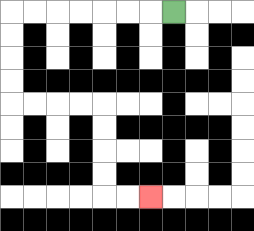{'start': '[7, 0]', 'end': '[6, 8]', 'path_directions': 'L,L,L,L,L,L,L,D,D,D,D,R,R,R,R,D,D,D,D,R,R', 'path_coordinates': '[[7, 0], [6, 0], [5, 0], [4, 0], [3, 0], [2, 0], [1, 0], [0, 0], [0, 1], [0, 2], [0, 3], [0, 4], [1, 4], [2, 4], [3, 4], [4, 4], [4, 5], [4, 6], [4, 7], [4, 8], [5, 8], [6, 8]]'}